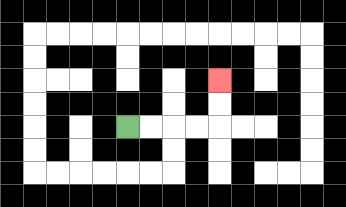{'start': '[5, 5]', 'end': '[9, 3]', 'path_directions': 'R,R,R,R,U,U', 'path_coordinates': '[[5, 5], [6, 5], [7, 5], [8, 5], [9, 5], [9, 4], [9, 3]]'}